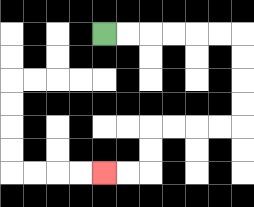{'start': '[4, 1]', 'end': '[4, 7]', 'path_directions': 'R,R,R,R,R,R,D,D,D,D,L,L,L,L,D,D,L,L', 'path_coordinates': '[[4, 1], [5, 1], [6, 1], [7, 1], [8, 1], [9, 1], [10, 1], [10, 2], [10, 3], [10, 4], [10, 5], [9, 5], [8, 5], [7, 5], [6, 5], [6, 6], [6, 7], [5, 7], [4, 7]]'}